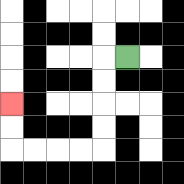{'start': '[5, 2]', 'end': '[0, 4]', 'path_directions': 'L,D,D,D,D,L,L,L,L,U,U', 'path_coordinates': '[[5, 2], [4, 2], [4, 3], [4, 4], [4, 5], [4, 6], [3, 6], [2, 6], [1, 6], [0, 6], [0, 5], [0, 4]]'}